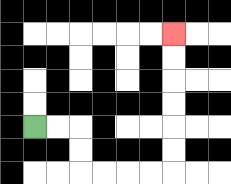{'start': '[1, 5]', 'end': '[7, 1]', 'path_directions': 'R,R,D,D,R,R,R,R,U,U,U,U,U,U', 'path_coordinates': '[[1, 5], [2, 5], [3, 5], [3, 6], [3, 7], [4, 7], [5, 7], [6, 7], [7, 7], [7, 6], [7, 5], [7, 4], [7, 3], [7, 2], [7, 1]]'}